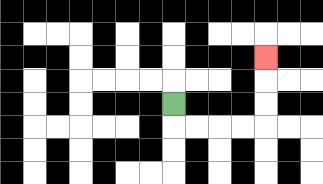{'start': '[7, 4]', 'end': '[11, 2]', 'path_directions': 'D,R,R,R,R,U,U,U', 'path_coordinates': '[[7, 4], [7, 5], [8, 5], [9, 5], [10, 5], [11, 5], [11, 4], [11, 3], [11, 2]]'}